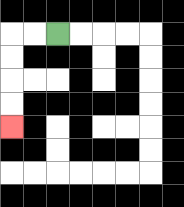{'start': '[2, 1]', 'end': '[0, 5]', 'path_directions': 'L,L,D,D,D,D', 'path_coordinates': '[[2, 1], [1, 1], [0, 1], [0, 2], [0, 3], [0, 4], [0, 5]]'}